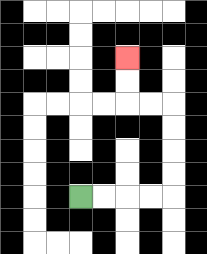{'start': '[3, 8]', 'end': '[5, 2]', 'path_directions': 'R,R,R,R,U,U,U,U,L,L,U,U', 'path_coordinates': '[[3, 8], [4, 8], [5, 8], [6, 8], [7, 8], [7, 7], [7, 6], [7, 5], [7, 4], [6, 4], [5, 4], [5, 3], [5, 2]]'}